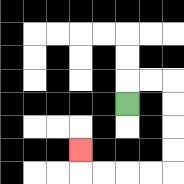{'start': '[5, 4]', 'end': '[3, 6]', 'path_directions': 'U,R,R,D,D,D,D,L,L,L,L,U', 'path_coordinates': '[[5, 4], [5, 3], [6, 3], [7, 3], [7, 4], [7, 5], [7, 6], [7, 7], [6, 7], [5, 7], [4, 7], [3, 7], [3, 6]]'}